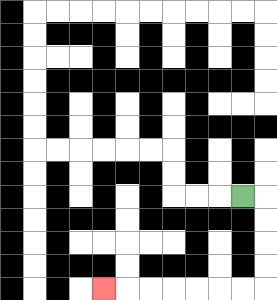{'start': '[10, 8]', 'end': '[4, 12]', 'path_directions': 'R,D,D,D,D,L,L,L,L,L,L,L', 'path_coordinates': '[[10, 8], [11, 8], [11, 9], [11, 10], [11, 11], [11, 12], [10, 12], [9, 12], [8, 12], [7, 12], [6, 12], [5, 12], [4, 12]]'}